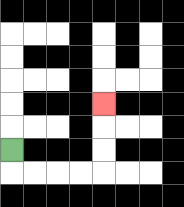{'start': '[0, 6]', 'end': '[4, 4]', 'path_directions': 'D,R,R,R,R,U,U,U', 'path_coordinates': '[[0, 6], [0, 7], [1, 7], [2, 7], [3, 7], [4, 7], [4, 6], [4, 5], [4, 4]]'}